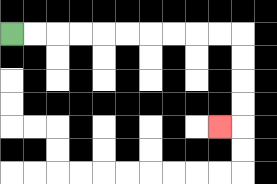{'start': '[0, 1]', 'end': '[9, 5]', 'path_directions': 'R,R,R,R,R,R,R,R,R,R,D,D,D,D,L', 'path_coordinates': '[[0, 1], [1, 1], [2, 1], [3, 1], [4, 1], [5, 1], [6, 1], [7, 1], [8, 1], [9, 1], [10, 1], [10, 2], [10, 3], [10, 4], [10, 5], [9, 5]]'}